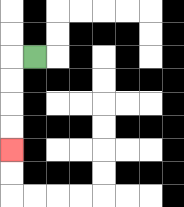{'start': '[1, 2]', 'end': '[0, 6]', 'path_directions': 'L,D,D,D,D', 'path_coordinates': '[[1, 2], [0, 2], [0, 3], [0, 4], [0, 5], [0, 6]]'}